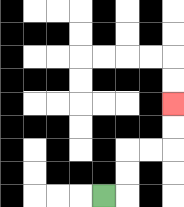{'start': '[4, 8]', 'end': '[7, 4]', 'path_directions': 'R,U,U,R,R,U,U', 'path_coordinates': '[[4, 8], [5, 8], [5, 7], [5, 6], [6, 6], [7, 6], [7, 5], [7, 4]]'}